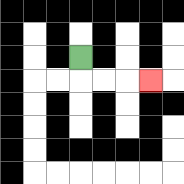{'start': '[3, 2]', 'end': '[6, 3]', 'path_directions': 'D,R,R,R', 'path_coordinates': '[[3, 2], [3, 3], [4, 3], [5, 3], [6, 3]]'}